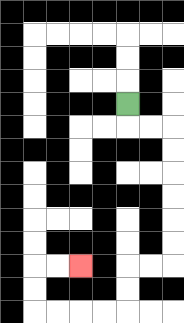{'start': '[5, 4]', 'end': '[3, 11]', 'path_directions': 'D,R,R,D,D,D,D,D,D,L,L,D,D,L,L,L,L,U,U,R,R', 'path_coordinates': '[[5, 4], [5, 5], [6, 5], [7, 5], [7, 6], [7, 7], [7, 8], [7, 9], [7, 10], [7, 11], [6, 11], [5, 11], [5, 12], [5, 13], [4, 13], [3, 13], [2, 13], [1, 13], [1, 12], [1, 11], [2, 11], [3, 11]]'}